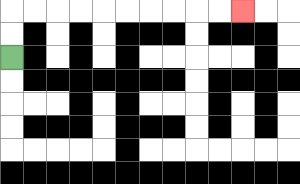{'start': '[0, 2]', 'end': '[10, 0]', 'path_directions': 'U,U,R,R,R,R,R,R,R,R,R,R', 'path_coordinates': '[[0, 2], [0, 1], [0, 0], [1, 0], [2, 0], [3, 0], [4, 0], [5, 0], [6, 0], [7, 0], [8, 0], [9, 0], [10, 0]]'}